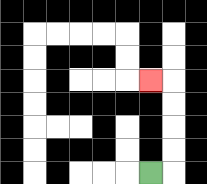{'start': '[6, 7]', 'end': '[6, 3]', 'path_directions': 'R,U,U,U,U,L', 'path_coordinates': '[[6, 7], [7, 7], [7, 6], [7, 5], [7, 4], [7, 3], [6, 3]]'}